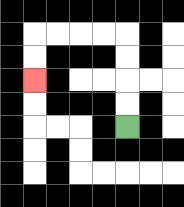{'start': '[5, 5]', 'end': '[1, 3]', 'path_directions': 'U,U,U,U,L,L,L,L,D,D', 'path_coordinates': '[[5, 5], [5, 4], [5, 3], [5, 2], [5, 1], [4, 1], [3, 1], [2, 1], [1, 1], [1, 2], [1, 3]]'}